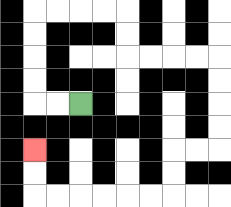{'start': '[3, 4]', 'end': '[1, 6]', 'path_directions': 'L,L,U,U,U,U,R,R,R,R,D,D,R,R,R,R,D,D,D,D,L,L,D,D,L,L,L,L,L,L,U,U', 'path_coordinates': '[[3, 4], [2, 4], [1, 4], [1, 3], [1, 2], [1, 1], [1, 0], [2, 0], [3, 0], [4, 0], [5, 0], [5, 1], [5, 2], [6, 2], [7, 2], [8, 2], [9, 2], [9, 3], [9, 4], [9, 5], [9, 6], [8, 6], [7, 6], [7, 7], [7, 8], [6, 8], [5, 8], [4, 8], [3, 8], [2, 8], [1, 8], [1, 7], [1, 6]]'}